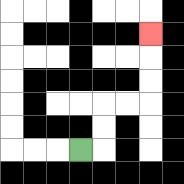{'start': '[3, 6]', 'end': '[6, 1]', 'path_directions': 'R,U,U,R,R,U,U,U', 'path_coordinates': '[[3, 6], [4, 6], [4, 5], [4, 4], [5, 4], [6, 4], [6, 3], [6, 2], [6, 1]]'}